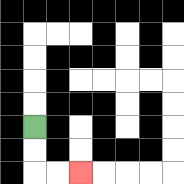{'start': '[1, 5]', 'end': '[3, 7]', 'path_directions': 'D,D,R,R', 'path_coordinates': '[[1, 5], [1, 6], [1, 7], [2, 7], [3, 7]]'}